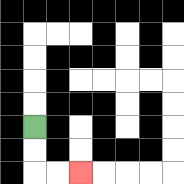{'start': '[1, 5]', 'end': '[3, 7]', 'path_directions': 'D,D,R,R', 'path_coordinates': '[[1, 5], [1, 6], [1, 7], [2, 7], [3, 7]]'}